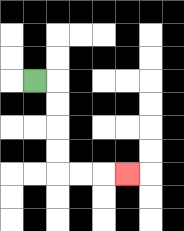{'start': '[1, 3]', 'end': '[5, 7]', 'path_directions': 'R,D,D,D,D,R,R,R', 'path_coordinates': '[[1, 3], [2, 3], [2, 4], [2, 5], [2, 6], [2, 7], [3, 7], [4, 7], [5, 7]]'}